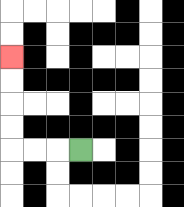{'start': '[3, 6]', 'end': '[0, 2]', 'path_directions': 'L,L,L,U,U,U,U', 'path_coordinates': '[[3, 6], [2, 6], [1, 6], [0, 6], [0, 5], [0, 4], [0, 3], [0, 2]]'}